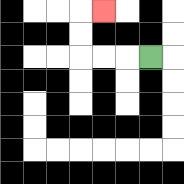{'start': '[6, 2]', 'end': '[4, 0]', 'path_directions': 'L,L,L,U,U,R', 'path_coordinates': '[[6, 2], [5, 2], [4, 2], [3, 2], [3, 1], [3, 0], [4, 0]]'}